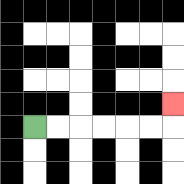{'start': '[1, 5]', 'end': '[7, 4]', 'path_directions': 'R,R,R,R,R,R,U', 'path_coordinates': '[[1, 5], [2, 5], [3, 5], [4, 5], [5, 5], [6, 5], [7, 5], [7, 4]]'}